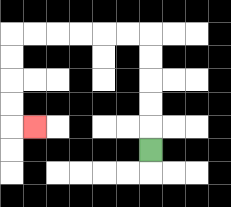{'start': '[6, 6]', 'end': '[1, 5]', 'path_directions': 'U,U,U,U,U,L,L,L,L,L,L,D,D,D,D,R', 'path_coordinates': '[[6, 6], [6, 5], [6, 4], [6, 3], [6, 2], [6, 1], [5, 1], [4, 1], [3, 1], [2, 1], [1, 1], [0, 1], [0, 2], [0, 3], [0, 4], [0, 5], [1, 5]]'}